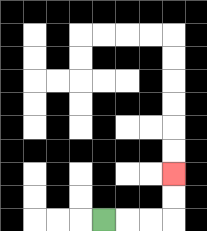{'start': '[4, 9]', 'end': '[7, 7]', 'path_directions': 'R,R,R,U,U', 'path_coordinates': '[[4, 9], [5, 9], [6, 9], [7, 9], [7, 8], [7, 7]]'}